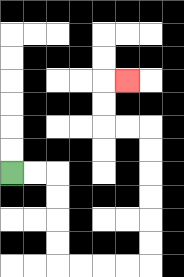{'start': '[0, 7]', 'end': '[5, 3]', 'path_directions': 'R,R,D,D,D,D,R,R,R,R,U,U,U,U,U,U,L,L,U,U,R', 'path_coordinates': '[[0, 7], [1, 7], [2, 7], [2, 8], [2, 9], [2, 10], [2, 11], [3, 11], [4, 11], [5, 11], [6, 11], [6, 10], [6, 9], [6, 8], [6, 7], [6, 6], [6, 5], [5, 5], [4, 5], [4, 4], [4, 3], [5, 3]]'}